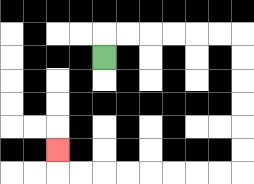{'start': '[4, 2]', 'end': '[2, 6]', 'path_directions': 'U,R,R,R,R,R,R,D,D,D,D,D,D,L,L,L,L,L,L,L,L,U', 'path_coordinates': '[[4, 2], [4, 1], [5, 1], [6, 1], [7, 1], [8, 1], [9, 1], [10, 1], [10, 2], [10, 3], [10, 4], [10, 5], [10, 6], [10, 7], [9, 7], [8, 7], [7, 7], [6, 7], [5, 7], [4, 7], [3, 7], [2, 7], [2, 6]]'}